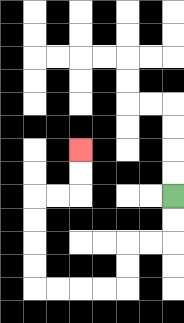{'start': '[7, 8]', 'end': '[3, 6]', 'path_directions': 'D,D,L,L,D,D,L,L,L,L,U,U,U,U,R,R,U,U', 'path_coordinates': '[[7, 8], [7, 9], [7, 10], [6, 10], [5, 10], [5, 11], [5, 12], [4, 12], [3, 12], [2, 12], [1, 12], [1, 11], [1, 10], [1, 9], [1, 8], [2, 8], [3, 8], [3, 7], [3, 6]]'}